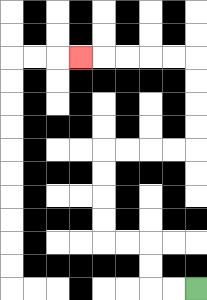{'start': '[8, 12]', 'end': '[3, 2]', 'path_directions': 'L,L,U,U,L,L,U,U,U,U,R,R,R,R,U,U,U,U,L,L,L,L,L', 'path_coordinates': '[[8, 12], [7, 12], [6, 12], [6, 11], [6, 10], [5, 10], [4, 10], [4, 9], [4, 8], [4, 7], [4, 6], [5, 6], [6, 6], [7, 6], [8, 6], [8, 5], [8, 4], [8, 3], [8, 2], [7, 2], [6, 2], [5, 2], [4, 2], [3, 2]]'}